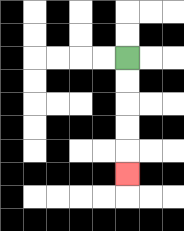{'start': '[5, 2]', 'end': '[5, 7]', 'path_directions': 'D,D,D,D,D', 'path_coordinates': '[[5, 2], [5, 3], [5, 4], [5, 5], [5, 6], [5, 7]]'}